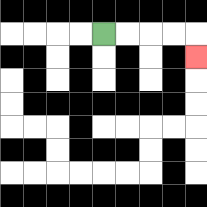{'start': '[4, 1]', 'end': '[8, 2]', 'path_directions': 'R,R,R,R,D', 'path_coordinates': '[[4, 1], [5, 1], [6, 1], [7, 1], [8, 1], [8, 2]]'}